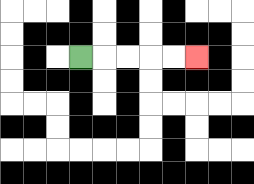{'start': '[3, 2]', 'end': '[8, 2]', 'path_directions': 'R,R,R,R,R', 'path_coordinates': '[[3, 2], [4, 2], [5, 2], [6, 2], [7, 2], [8, 2]]'}